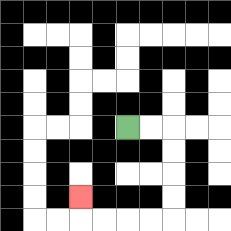{'start': '[5, 5]', 'end': '[3, 8]', 'path_directions': 'R,R,D,D,D,D,L,L,L,L,U', 'path_coordinates': '[[5, 5], [6, 5], [7, 5], [7, 6], [7, 7], [7, 8], [7, 9], [6, 9], [5, 9], [4, 9], [3, 9], [3, 8]]'}